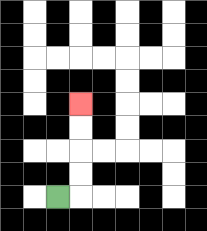{'start': '[2, 8]', 'end': '[3, 4]', 'path_directions': 'R,U,U,U,U', 'path_coordinates': '[[2, 8], [3, 8], [3, 7], [3, 6], [3, 5], [3, 4]]'}